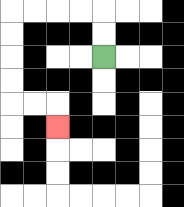{'start': '[4, 2]', 'end': '[2, 5]', 'path_directions': 'U,U,L,L,L,L,D,D,D,D,R,R,D', 'path_coordinates': '[[4, 2], [4, 1], [4, 0], [3, 0], [2, 0], [1, 0], [0, 0], [0, 1], [0, 2], [0, 3], [0, 4], [1, 4], [2, 4], [2, 5]]'}